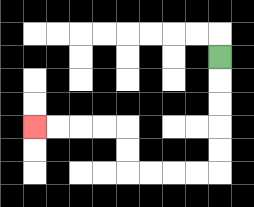{'start': '[9, 2]', 'end': '[1, 5]', 'path_directions': 'D,D,D,D,D,L,L,L,L,U,U,L,L,L,L', 'path_coordinates': '[[9, 2], [9, 3], [9, 4], [9, 5], [9, 6], [9, 7], [8, 7], [7, 7], [6, 7], [5, 7], [5, 6], [5, 5], [4, 5], [3, 5], [2, 5], [1, 5]]'}